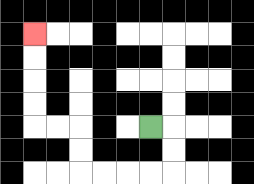{'start': '[6, 5]', 'end': '[1, 1]', 'path_directions': 'R,D,D,L,L,L,L,U,U,L,L,U,U,U,U', 'path_coordinates': '[[6, 5], [7, 5], [7, 6], [7, 7], [6, 7], [5, 7], [4, 7], [3, 7], [3, 6], [3, 5], [2, 5], [1, 5], [1, 4], [1, 3], [1, 2], [1, 1]]'}